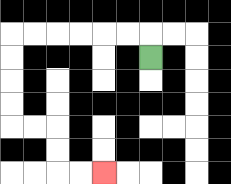{'start': '[6, 2]', 'end': '[4, 7]', 'path_directions': 'U,L,L,L,L,L,L,D,D,D,D,R,R,D,D,R,R', 'path_coordinates': '[[6, 2], [6, 1], [5, 1], [4, 1], [3, 1], [2, 1], [1, 1], [0, 1], [0, 2], [0, 3], [0, 4], [0, 5], [1, 5], [2, 5], [2, 6], [2, 7], [3, 7], [4, 7]]'}